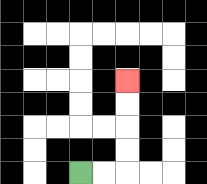{'start': '[3, 7]', 'end': '[5, 3]', 'path_directions': 'R,R,U,U,U,U', 'path_coordinates': '[[3, 7], [4, 7], [5, 7], [5, 6], [5, 5], [5, 4], [5, 3]]'}